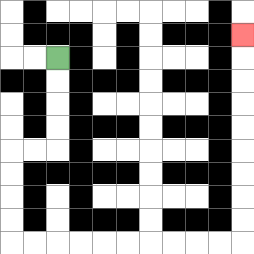{'start': '[2, 2]', 'end': '[10, 1]', 'path_directions': 'D,D,D,D,L,L,D,D,D,D,R,R,R,R,R,R,R,R,R,R,U,U,U,U,U,U,U,U,U', 'path_coordinates': '[[2, 2], [2, 3], [2, 4], [2, 5], [2, 6], [1, 6], [0, 6], [0, 7], [0, 8], [0, 9], [0, 10], [1, 10], [2, 10], [3, 10], [4, 10], [5, 10], [6, 10], [7, 10], [8, 10], [9, 10], [10, 10], [10, 9], [10, 8], [10, 7], [10, 6], [10, 5], [10, 4], [10, 3], [10, 2], [10, 1]]'}